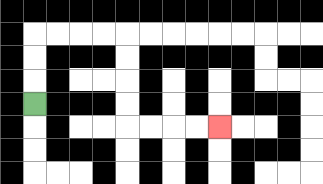{'start': '[1, 4]', 'end': '[9, 5]', 'path_directions': 'U,U,U,R,R,R,R,D,D,D,D,R,R,R,R', 'path_coordinates': '[[1, 4], [1, 3], [1, 2], [1, 1], [2, 1], [3, 1], [4, 1], [5, 1], [5, 2], [5, 3], [5, 4], [5, 5], [6, 5], [7, 5], [8, 5], [9, 5]]'}